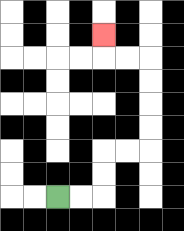{'start': '[2, 8]', 'end': '[4, 1]', 'path_directions': 'R,R,U,U,R,R,U,U,U,U,L,L,U', 'path_coordinates': '[[2, 8], [3, 8], [4, 8], [4, 7], [4, 6], [5, 6], [6, 6], [6, 5], [6, 4], [6, 3], [6, 2], [5, 2], [4, 2], [4, 1]]'}